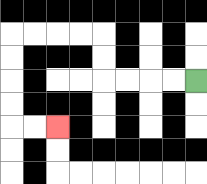{'start': '[8, 3]', 'end': '[2, 5]', 'path_directions': 'L,L,L,L,U,U,L,L,L,L,D,D,D,D,R,R', 'path_coordinates': '[[8, 3], [7, 3], [6, 3], [5, 3], [4, 3], [4, 2], [4, 1], [3, 1], [2, 1], [1, 1], [0, 1], [0, 2], [0, 3], [0, 4], [0, 5], [1, 5], [2, 5]]'}